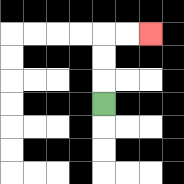{'start': '[4, 4]', 'end': '[6, 1]', 'path_directions': 'U,U,U,R,R', 'path_coordinates': '[[4, 4], [4, 3], [4, 2], [4, 1], [5, 1], [6, 1]]'}